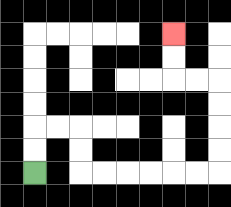{'start': '[1, 7]', 'end': '[7, 1]', 'path_directions': 'U,U,R,R,D,D,R,R,R,R,R,R,U,U,U,U,L,L,U,U', 'path_coordinates': '[[1, 7], [1, 6], [1, 5], [2, 5], [3, 5], [3, 6], [3, 7], [4, 7], [5, 7], [6, 7], [7, 7], [8, 7], [9, 7], [9, 6], [9, 5], [9, 4], [9, 3], [8, 3], [7, 3], [7, 2], [7, 1]]'}